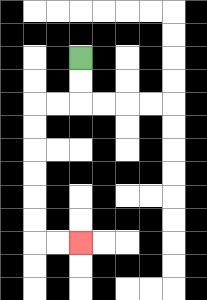{'start': '[3, 2]', 'end': '[3, 10]', 'path_directions': 'D,D,L,L,D,D,D,D,D,D,R,R', 'path_coordinates': '[[3, 2], [3, 3], [3, 4], [2, 4], [1, 4], [1, 5], [1, 6], [1, 7], [1, 8], [1, 9], [1, 10], [2, 10], [3, 10]]'}